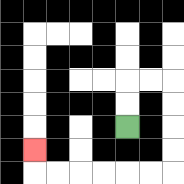{'start': '[5, 5]', 'end': '[1, 6]', 'path_directions': 'U,U,R,R,D,D,D,D,L,L,L,L,L,L,U', 'path_coordinates': '[[5, 5], [5, 4], [5, 3], [6, 3], [7, 3], [7, 4], [7, 5], [7, 6], [7, 7], [6, 7], [5, 7], [4, 7], [3, 7], [2, 7], [1, 7], [1, 6]]'}